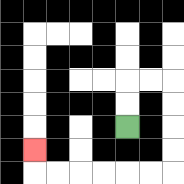{'start': '[5, 5]', 'end': '[1, 6]', 'path_directions': 'U,U,R,R,D,D,D,D,L,L,L,L,L,L,U', 'path_coordinates': '[[5, 5], [5, 4], [5, 3], [6, 3], [7, 3], [7, 4], [7, 5], [7, 6], [7, 7], [6, 7], [5, 7], [4, 7], [3, 7], [2, 7], [1, 7], [1, 6]]'}